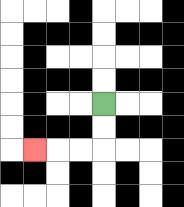{'start': '[4, 4]', 'end': '[1, 6]', 'path_directions': 'D,D,L,L,L', 'path_coordinates': '[[4, 4], [4, 5], [4, 6], [3, 6], [2, 6], [1, 6]]'}